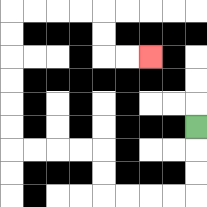{'start': '[8, 5]', 'end': '[6, 2]', 'path_directions': 'D,D,D,L,L,L,L,U,U,L,L,L,L,U,U,U,U,U,U,R,R,R,R,D,D,R,R', 'path_coordinates': '[[8, 5], [8, 6], [8, 7], [8, 8], [7, 8], [6, 8], [5, 8], [4, 8], [4, 7], [4, 6], [3, 6], [2, 6], [1, 6], [0, 6], [0, 5], [0, 4], [0, 3], [0, 2], [0, 1], [0, 0], [1, 0], [2, 0], [3, 0], [4, 0], [4, 1], [4, 2], [5, 2], [6, 2]]'}